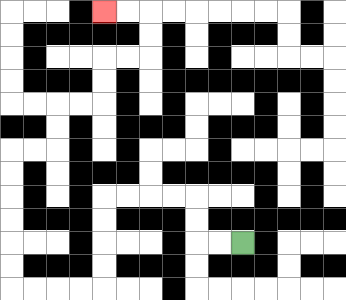{'start': '[10, 10]', 'end': '[4, 0]', 'path_directions': 'L,L,U,U,L,L,L,L,D,D,D,D,L,L,L,L,U,U,U,U,U,U,R,R,U,U,R,R,U,U,R,R,U,U,L,L', 'path_coordinates': '[[10, 10], [9, 10], [8, 10], [8, 9], [8, 8], [7, 8], [6, 8], [5, 8], [4, 8], [4, 9], [4, 10], [4, 11], [4, 12], [3, 12], [2, 12], [1, 12], [0, 12], [0, 11], [0, 10], [0, 9], [0, 8], [0, 7], [0, 6], [1, 6], [2, 6], [2, 5], [2, 4], [3, 4], [4, 4], [4, 3], [4, 2], [5, 2], [6, 2], [6, 1], [6, 0], [5, 0], [4, 0]]'}